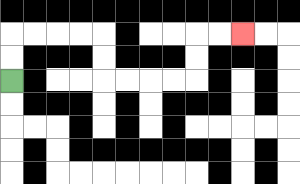{'start': '[0, 3]', 'end': '[10, 1]', 'path_directions': 'U,U,R,R,R,R,D,D,R,R,R,R,U,U,R,R', 'path_coordinates': '[[0, 3], [0, 2], [0, 1], [1, 1], [2, 1], [3, 1], [4, 1], [4, 2], [4, 3], [5, 3], [6, 3], [7, 3], [8, 3], [8, 2], [8, 1], [9, 1], [10, 1]]'}